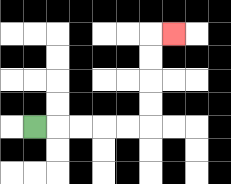{'start': '[1, 5]', 'end': '[7, 1]', 'path_directions': 'R,R,R,R,R,U,U,U,U,R', 'path_coordinates': '[[1, 5], [2, 5], [3, 5], [4, 5], [5, 5], [6, 5], [6, 4], [6, 3], [6, 2], [6, 1], [7, 1]]'}